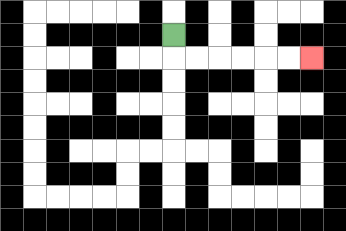{'start': '[7, 1]', 'end': '[13, 2]', 'path_directions': 'D,R,R,R,R,R,R', 'path_coordinates': '[[7, 1], [7, 2], [8, 2], [9, 2], [10, 2], [11, 2], [12, 2], [13, 2]]'}